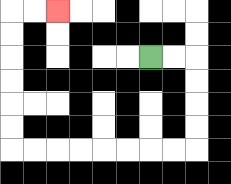{'start': '[6, 2]', 'end': '[2, 0]', 'path_directions': 'R,R,D,D,D,D,L,L,L,L,L,L,L,L,U,U,U,U,U,U,R,R', 'path_coordinates': '[[6, 2], [7, 2], [8, 2], [8, 3], [8, 4], [8, 5], [8, 6], [7, 6], [6, 6], [5, 6], [4, 6], [3, 6], [2, 6], [1, 6], [0, 6], [0, 5], [0, 4], [0, 3], [0, 2], [0, 1], [0, 0], [1, 0], [2, 0]]'}